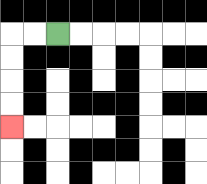{'start': '[2, 1]', 'end': '[0, 5]', 'path_directions': 'L,L,D,D,D,D', 'path_coordinates': '[[2, 1], [1, 1], [0, 1], [0, 2], [0, 3], [0, 4], [0, 5]]'}